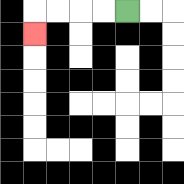{'start': '[5, 0]', 'end': '[1, 1]', 'path_directions': 'L,L,L,L,D', 'path_coordinates': '[[5, 0], [4, 0], [3, 0], [2, 0], [1, 0], [1, 1]]'}